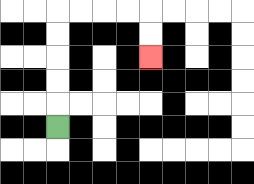{'start': '[2, 5]', 'end': '[6, 2]', 'path_directions': 'U,U,U,U,U,R,R,R,R,D,D', 'path_coordinates': '[[2, 5], [2, 4], [2, 3], [2, 2], [2, 1], [2, 0], [3, 0], [4, 0], [5, 0], [6, 0], [6, 1], [6, 2]]'}